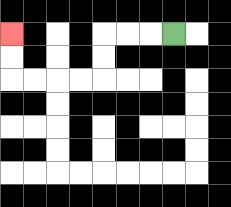{'start': '[7, 1]', 'end': '[0, 1]', 'path_directions': 'L,L,L,D,D,L,L,L,L,U,U', 'path_coordinates': '[[7, 1], [6, 1], [5, 1], [4, 1], [4, 2], [4, 3], [3, 3], [2, 3], [1, 3], [0, 3], [0, 2], [0, 1]]'}